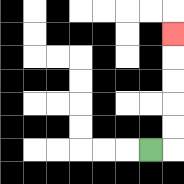{'start': '[6, 6]', 'end': '[7, 1]', 'path_directions': 'R,U,U,U,U,U', 'path_coordinates': '[[6, 6], [7, 6], [7, 5], [7, 4], [7, 3], [7, 2], [7, 1]]'}